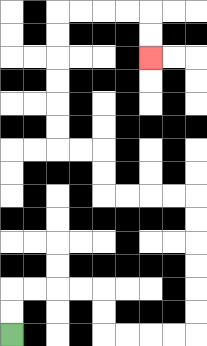{'start': '[0, 14]', 'end': '[6, 2]', 'path_directions': 'U,U,R,R,R,R,D,D,R,R,R,R,U,U,U,U,U,U,L,L,L,L,U,U,L,L,U,U,U,U,U,U,R,R,R,R,D,D', 'path_coordinates': '[[0, 14], [0, 13], [0, 12], [1, 12], [2, 12], [3, 12], [4, 12], [4, 13], [4, 14], [5, 14], [6, 14], [7, 14], [8, 14], [8, 13], [8, 12], [8, 11], [8, 10], [8, 9], [8, 8], [7, 8], [6, 8], [5, 8], [4, 8], [4, 7], [4, 6], [3, 6], [2, 6], [2, 5], [2, 4], [2, 3], [2, 2], [2, 1], [2, 0], [3, 0], [4, 0], [5, 0], [6, 0], [6, 1], [6, 2]]'}